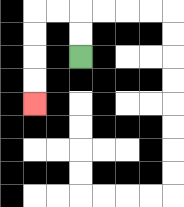{'start': '[3, 2]', 'end': '[1, 4]', 'path_directions': 'U,U,L,L,D,D,D,D', 'path_coordinates': '[[3, 2], [3, 1], [3, 0], [2, 0], [1, 0], [1, 1], [1, 2], [1, 3], [1, 4]]'}